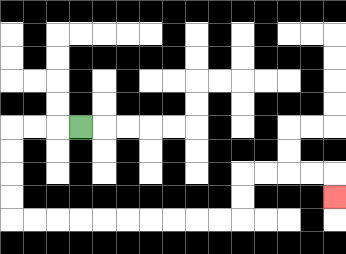{'start': '[3, 5]', 'end': '[14, 8]', 'path_directions': 'L,L,L,D,D,D,D,R,R,R,R,R,R,R,R,R,R,U,U,R,R,R,R,D', 'path_coordinates': '[[3, 5], [2, 5], [1, 5], [0, 5], [0, 6], [0, 7], [0, 8], [0, 9], [1, 9], [2, 9], [3, 9], [4, 9], [5, 9], [6, 9], [7, 9], [8, 9], [9, 9], [10, 9], [10, 8], [10, 7], [11, 7], [12, 7], [13, 7], [14, 7], [14, 8]]'}